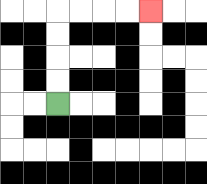{'start': '[2, 4]', 'end': '[6, 0]', 'path_directions': 'U,U,U,U,R,R,R,R', 'path_coordinates': '[[2, 4], [2, 3], [2, 2], [2, 1], [2, 0], [3, 0], [4, 0], [5, 0], [6, 0]]'}